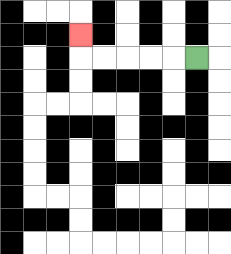{'start': '[8, 2]', 'end': '[3, 1]', 'path_directions': 'L,L,L,L,L,U', 'path_coordinates': '[[8, 2], [7, 2], [6, 2], [5, 2], [4, 2], [3, 2], [3, 1]]'}